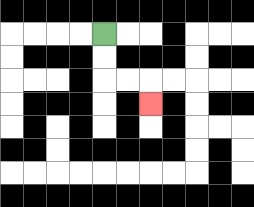{'start': '[4, 1]', 'end': '[6, 4]', 'path_directions': 'D,D,R,R,D', 'path_coordinates': '[[4, 1], [4, 2], [4, 3], [5, 3], [6, 3], [6, 4]]'}